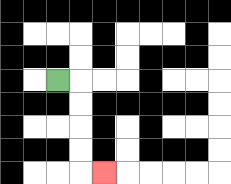{'start': '[2, 3]', 'end': '[4, 7]', 'path_directions': 'R,D,D,D,D,R', 'path_coordinates': '[[2, 3], [3, 3], [3, 4], [3, 5], [3, 6], [3, 7], [4, 7]]'}